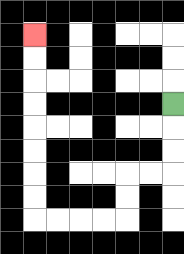{'start': '[7, 4]', 'end': '[1, 1]', 'path_directions': 'D,D,D,L,L,D,D,L,L,L,L,U,U,U,U,U,U,U,U', 'path_coordinates': '[[7, 4], [7, 5], [7, 6], [7, 7], [6, 7], [5, 7], [5, 8], [5, 9], [4, 9], [3, 9], [2, 9], [1, 9], [1, 8], [1, 7], [1, 6], [1, 5], [1, 4], [1, 3], [1, 2], [1, 1]]'}